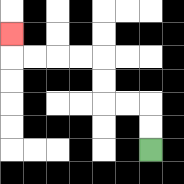{'start': '[6, 6]', 'end': '[0, 1]', 'path_directions': 'U,U,L,L,U,U,L,L,L,L,U', 'path_coordinates': '[[6, 6], [6, 5], [6, 4], [5, 4], [4, 4], [4, 3], [4, 2], [3, 2], [2, 2], [1, 2], [0, 2], [0, 1]]'}